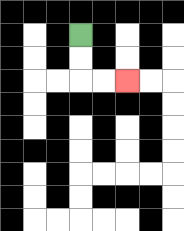{'start': '[3, 1]', 'end': '[5, 3]', 'path_directions': 'D,D,R,R', 'path_coordinates': '[[3, 1], [3, 2], [3, 3], [4, 3], [5, 3]]'}